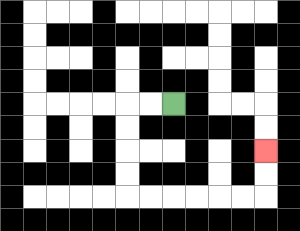{'start': '[7, 4]', 'end': '[11, 6]', 'path_directions': 'L,L,D,D,D,D,R,R,R,R,R,R,U,U', 'path_coordinates': '[[7, 4], [6, 4], [5, 4], [5, 5], [5, 6], [5, 7], [5, 8], [6, 8], [7, 8], [8, 8], [9, 8], [10, 8], [11, 8], [11, 7], [11, 6]]'}